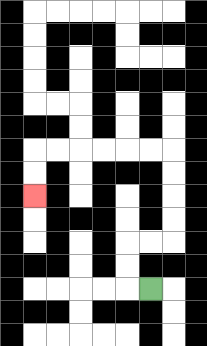{'start': '[6, 12]', 'end': '[1, 8]', 'path_directions': 'L,U,U,R,R,U,U,U,U,L,L,L,L,L,L,D,D', 'path_coordinates': '[[6, 12], [5, 12], [5, 11], [5, 10], [6, 10], [7, 10], [7, 9], [7, 8], [7, 7], [7, 6], [6, 6], [5, 6], [4, 6], [3, 6], [2, 6], [1, 6], [1, 7], [1, 8]]'}